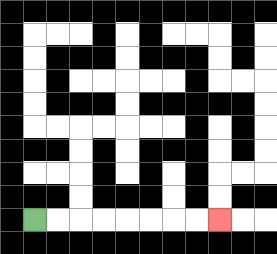{'start': '[1, 9]', 'end': '[9, 9]', 'path_directions': 'R,R,R,R,R,R,R,R', 'path_coordinates': '[[1, 9], [2, 9], [3, 9], [4, 9], [5, 9], [6, 9], [7, 9], [8, 9], [9, 9]]'}